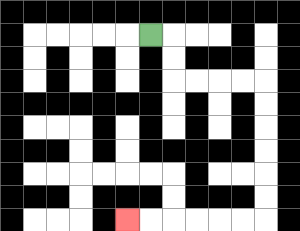{'start': '[6, 1]', 'end': '[5, 9]', 'path_directions': 'R,D,D,R,R,R,R,D,D,D,D,D,D,L,L,L,L,L,L', 'path_coordinates': '[[6, 1], [7, 1], [7, 2], [7, 3], [8, 3], [9, 3], [10, 3], [11, 3], [11, 4], [11, 5], [11, 6], [11, 7], [11, 8], [11, 9], [10, 9], [9, 9], [8, 9], [7, 9], [6, 9], [5, 9]]'}